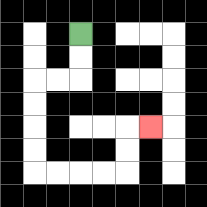{'start': '[3, 1]', 'end': '[6, 5]', 'path_directions': 'D,D,L,L,D,D,D,D,R,R,R,R,U,U,R', 'path_coordinates': '[[3, 1], [3, 2], [3, 3], [2, 3], [1, 3], [1, 4], [1, 5], [1, 6], [1, 7], [2, 7], [3, 7], [4, 7], [5, 7], [5, 6], [5, 5], [6, 5]]'}